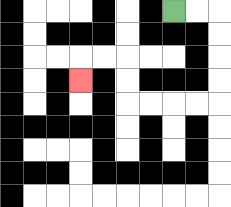{'start': '[7, 0]', 'end': '[3, 3]', 'path_directions': 'R,R,D,D,D,D,L,L,L,L,U,U,L,L,D', 'path_coordinates': '[[7, 0], [8, 0], [9, 0], [9, 1], [9, 2], [9, 3], [9, 4], [8, 4], [7, 4], [6, 4], [5, 4], [5, 3], [5, 2], [4, 2], [3, 2], [3, 3]]'}